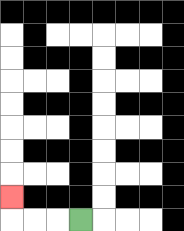{'start': '[3, 9]', 'end': '[0, 8]', 'path_directions': 'L,L,L,U', 'path_coordinates': '[[3, 9], [2, 9], [1, 9], [0, 9], [0, 8]]'}